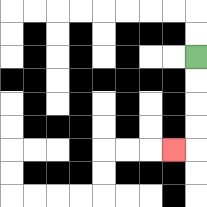{'start': '[8, 2]', 'end': '[7, 6]', 'path_directions': 'D,D,D,D,L', 'path_coordinates': '[[8, 2], [8, 3], [8, 4], [8, 5], [8, 6], [7, 6]]'}